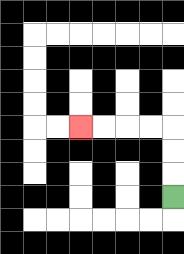{'start': '[7, 8]', 'end': '[3, 5]', 'path_directions': 'U,U,U,L,L,L,L', 'path_coordinates': '[[7, 8], [7, 7], [7, 6], [7, 5], [6, 5], [5, 5], [4, 5], [3, 5]]'}